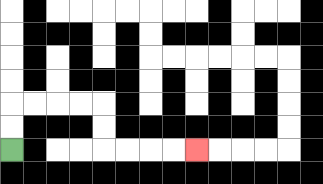{'start': '[0, 6]', 'end': '[8, 6]', 'path_directions': 'U,U,R,R,R,R,D,D,R,R,R,R', 'path_coordinates': '[[0, 6], [0, 5], [0, 4], [1, 4], [2, 4], [3, 4], [4, 4], [4, 5], [4, 6], [5, 6], [6, 6], [7, 6], [8, 6]]'}